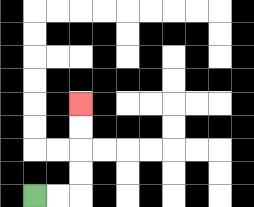{'start': '[1, 8]', 'end': '[3, 4]', 'path_directions': 'R,R,U,U,U,U', 'path_coordinates': '[[1, 8], [2, 8], [3, 8], [3, 7], [3, 6], [3, 5], [3, 4]]'}